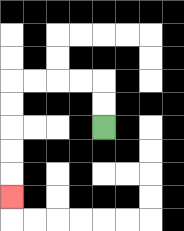{'start': '[4, 5]', 'end': '[0, 8]', 'path_directions': 'U,U,L,L,L,L,D,D,D,D,D', 'path_coordinates': '[[4, 5], [4, 4], [4, 3], [3, 3], [2, 3], [1, 3], [0, 3], [0, 4], [0, 5], [0, 6], [0, 7], [0, 8]]'}